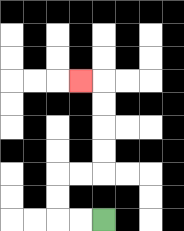{'start': '[4, 9]', 'end': '[3, 3]', 'path_directions': 'L,L,U,U,R,R,U,U,U,U,L', 'path_coordinates': '[[4, 9], [3, 9], [2, 9], [2, 8], [2, 7], [3, 7], [4, 7], [4, 6], [4, 5], [4, 4], [4, 3], [3, 3]]'}